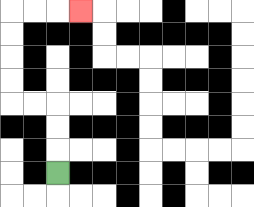{'start': '[2, 7]', 'end': '[3, 0]', 'path_directions': 'U,U,U,L,L,U,U,U,U,R,R,R', 'path_coordinates': '[[2, 7], [2, 6], [2, 5], [2, 4], [1, 4], [0, 4], [0, 3], [0, 2], [0, 1], [0, 0], [1, 0], [2, 0], [3, 0]]'}